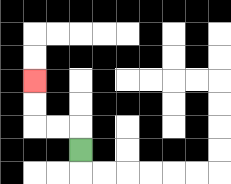{'start': '[3, 6]', 'end': '[1, 3]', 'path_directions': 'U,L,L,U,U', 'path_coordinates': '[[3, 6], [3, 5], [2, 5], [1, 5], [1, 4], [1, 3]]'}